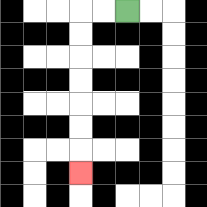{'start': '[5, 0]', 'end': '[3, 7]', 'path_directions': 'L,L,D,D,D,D,D,D,D', 'path_coordinates': '[[5, 0], [4, 0], [3, 0], [3, 1], [3, 2], [3, 3], [3, 4], [3, 5], [3, 6], [3, 7]]'}